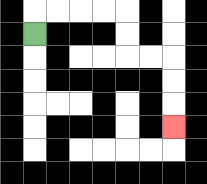{'start': '[1, 1]', 'end': '[7, 5]', 'path_directions': 'U,R,R,R,R,D,D,R,R,D,D,D', 'path_coordinates': '[[1, 1], [1, 0], [2, 0], [3, 0], [4, 0], [5, 0], [5, 1], [5, 2], [6, 2], [7, 2], [7, 3], [7, 4], [7, 5]]'}